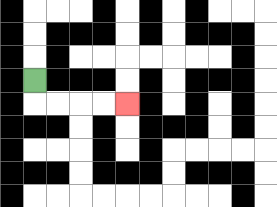{'start': '[1, 3]', 'end': '[5, 4]', 'path_directions': 'D,R,R,R,R', 'path_coordinates': '[[1, 3], [1, 4], [2, 4], [3, 4], [4, 4], [5, 4]]'}